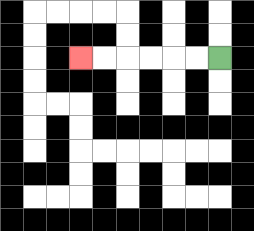{'start': '[9, 2]', 'end': '[3, 2]', 'path_directions': 'L,L,L,L,L,L', 'path_coordinates': '[[9, 2], [8, 2], [7, 2], [6, 2], [5, 2], [4, 2], [3, 2]]'}